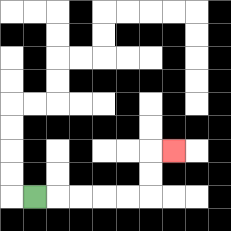{'start': '[1, 8]', 'end': '[7, 6]', 'path_directions': 'R,R,R,R,R,U,U,R', 'path_coordinates': '[[1, 8], [2, 8], [3, 8], [4, 8], [5, 8], [6, 8], [6, 7], [6, 6], [7, 6]]'}